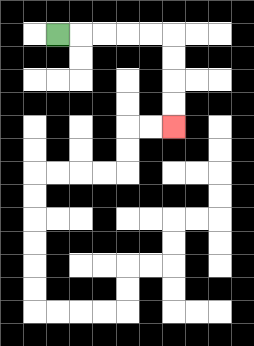{'start': '[2, 1]', 'end': '[7, 5]', 'path_directions': 'R,R,R,R,R,D,D,D,D', 'path_coordinates': '[[2, 1], [3, 1], [4, 1], [5, 1], [6, 1], [7, 1], [7, 2], [7, 3], [7, 4], [7, 5]]'}